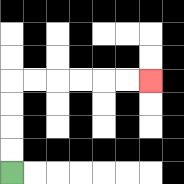{'start': '[0, 7]', 'end': '[6, 3]', 'path_directions': 'U,U,U,U,R,R,R,R,R,R', 'path_coordinates': '[[0, 7], [0, 6], [0, 5], [0, 4], [0, 3], [1, 3], [2, 3], [3, 3], [4, 3], [5, 3], [6, 3]]'}